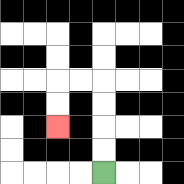{'start': '[4, 7]', 'end': '[2, 5]', 'path_directions': 'U,U,U,U,L,L,D,D', 'path_coordinates': '[[4, 7], [4, 6], [4, 5], [4, 4], [4, 3], [3, 3], [2, 3], [2, 4], [2, 5]]'}